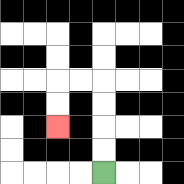{'start': '[4, 7]', 'end': '[2, 5]', 'path_directions': 'U,U,U,U,L,L,D,D', 'path_coordinates': '[[4, 7], [4, 6], [4, 5], [4, 4], [4, 3], [3, 3], [2, 3], [2, 4], [2, 5]]'}